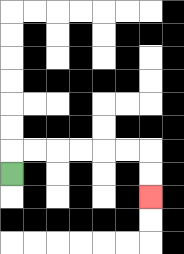{'start': '[0, 7]', 'end': '[6, 8]', 'path_directions': 'U,R,R,R,R,R,R,D,D', 'path_coordinates': '[[0, 7], [0, 6], [1, 6], [2, 6], [3, 6], [4, 6], [5, 6], [6, 6], [6, 7], [6, 8]]'}